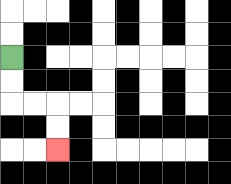{'start': '[0, 2]', 'end': '[2, 6]', 'path_directions': 'D,D,R,R,D,D', 'path_coordinates': '[[0, 2], [0, 3], [0, 4], [1, 4], [2, 4], [2, 5], [2, 6]]'}